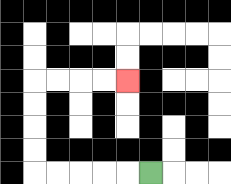{'start': '[6, 7]', 'end': '[5, 3]', 'path_directions': 'L,L,L,L,L,U,U,U,U,R,R,R,R', 'path_coordinates': '[[6, 7], [5, 7], [4, 7], [3, 7], [2, 7], [1, 7], [1, 6], [1, 5], [1, 4], [1, 3], [2, 3], [3, 3], [4, 3], [5, 3]]'}